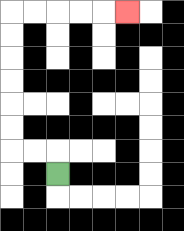{'start': '[2, 7]', 'end': '[5, 0]', 'path_directions': 'U,L,L,U,U,U,U,U,U,R,R,R,R,R', 'path_coordinates': '[[2, 7], [2, 6], [1, 6], [0, 6], [0, 5], [0, 4], [0, 3], [0, 2], [0, 1], [0, 0], [1, 0], [2, 0], [3, 0], [4, 0], [5, 0]]'}